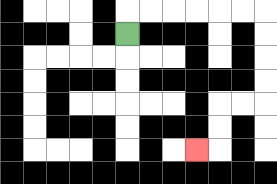{'start': '[5, 1]', 'end': '[8, 6]', 'path_directions': 'U,R,R,R,R,R,R,D,D,D,D,L,L,D,D,L', 'path_coordinates': '[[5, 1], [5, 0], [6, 0], [7, 0], [8, 0], [9, 0], [10, 0], [11, 0], [11, 1], [11, 2], [11, 3], [11, 4], [10, 4], [9, 4], [9, 5], [9, 6], [8, 6]]'}